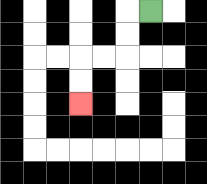{'start': '[6, 0]', 'end': '[3, 4]', 'path_directions': 'L,D,D,L,L,D,D', 'path_coordinates': '[[6, 0], [5, 0], [5, 1], [5, 2], [4, 2], [3, 2], [3, 3], [3, 4]]'}